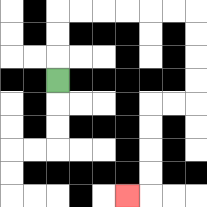{'start': '[2, 3]', 'end': '[5, 8]', 'path_directions': 'U,U,U,R,R,R,R,R,R,D,D,D,D,L,L,D,D,D,D,L', 'path_coordinates': '[[2, 3], [2, 2], [2, 1], [2, 0], [3, 0], [4, 0], [5, 0], [6, 0], [7, 0], [8, 0], [8, 1], [8, 2], [8, 3], [8, 4], [7, 4], [6, 4], [6, 5], [6, 6], [6, 7], [6, 8], [5, 8]]'}